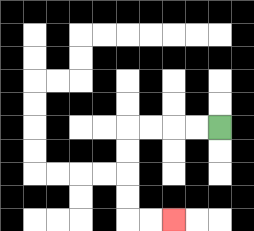{'start': '[9, 5]', 'end': '[7, 9]', 'path_directions': 'L,L,L,L,D,D,D,D,R,R', 'path_coordinates': '[[9, 5], [8, 5], [7, 5], [6, 5], [5, 5], [5, 6], [5, 7], [5, 8], [5, 9], [6, 9], [7, 9]]'}